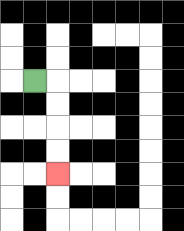{'start': '[1, 3]', 'end': '[2, 7]', 'path_directions': 'R,D,D,D,D', 'path_coordinates': '[[1, 3], [2, 3], [2, 4], [2, 5], [2, 6], [2, 7]]'}